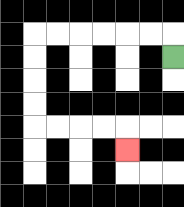{'start': '[7, 2]', 'end': '[5, 6]', 'path_directions': 'U,L,L,L,L,L,L,D,D,D,D,R,R,R,R,D', 'path_coordinates': '[[7, 2], [7, 1], [6, 1], [5, 1], [4, 1], [3, 1], [2, 1], [1, 1], [1, 2], [1, 3], [1, 4], [1, 5], [2, 5], [3, 5], [4, 5], [5, 5], [5, 6]]'}